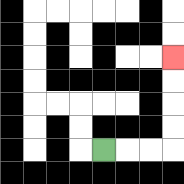{'start': '[4, 6]', 'end': '[7, 2]', 'path_directions': 'R,R,R,U,U,U,U', 'path_coordinates': '[[4, 6], [5, 6], [6, 6], [7, 6], [7, 5], [7, 4], [7, 3], [7, 2]]'}